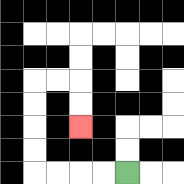{'start': '[5, 7]', 'end': '[3, 5]', 'path_directions': 'L,L,L,L,U,U,U,U,R,R,D,D', 'path_coordinates': '[[5, 7], [4, 7], [3, 7], [2, 7], [1, 7], [1, 6], [1, 5], [1, 4], [1, 3], [2, 3], [3, 3], [3, 4], [3, 5]]'}